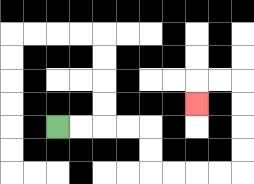{'start': '[2, 5]', 'end': '[8, 4]', 'path_directions': 'R,R,R,R,D,D,R,R,R,R,U,U,U,U,L,L,D', 'path_coordinates': '[[2, 5], [3, 5], [4, 5], [5, 5], [6, 5], [6, 6], [6, 7], [7, 7], [8, 7], [9, 7], [10, 7], [10, 6], [10, 5], [10, 4], [10, 3], [9, 3], [8, 3], [8, 4]]'}